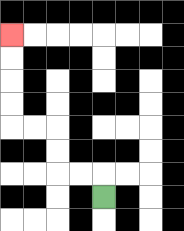{'start': '[4, 8]', 'end': '[0, 1]', 'path_directions': 'U,L,L,U,U,L,L,U,U,U,U', 'path_coordinates': '[[4, 8], [4, 7], [3, 7], [2, 7], [2, 6], [2, 5], [1, 5], [0, 5], [0, 4], [0, 3], [0, 2], [0, 1]]'}